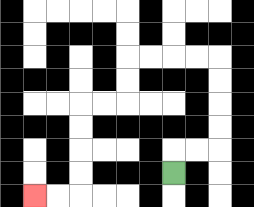{'start': '[7, 7]', 'end': '[1, 8]', 'path_directions': 'U,R,R,U,U,U,U,L,L,L,L,D,D,L,L,D,D,D,D,L,L', 'path_coordinates': '[[7, 7], [7, 6], [8, 6], [9, 6], [9, 5], [9, 4], [9, 3], [9, 2], [8, 2], [7, 2], [6, 2], [5, 2], [5, 3], [5, 4], [4, 4], [3, 4], [3, 5], [3, 6], [3, 7], [3, 8], [2, 8], [1, 8]]'}